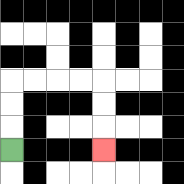{'start': '[0, 6]', 'end': '[4, 6]', 'path_directions': 'U,U,U,R,R,R,R,D,D,D', 'path_coordinates': '[[0, 6], [0, 5], [0, 4], [0, 3], [1, 3], [2, 3], [3, 3], [4, 3], [4, 4], [4, 5], [4, 6]]'}